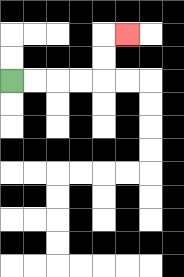{'start': '[0, 3]', 'end': '[5, 1]', 'path_directions': 'R,R,R,R,U,U,R', 'path_coordinates': '[[0, 3], [1, 3], [2, 3], [3, 3], [4, 3], [4, 2], [4, 1], [5, 1]]'}